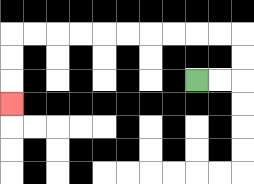{'start': '[8, 3]', 'end': '[0, 4]', 'path_directions': 'R,R,U,U,L,L,L,L,L,L,L,L,L,L,D,D,D', 'path_coordinates': '[[8, 3], [9, 3], [10, 3], [10, 2], [10, 1], [9, 1], [8, 1], [7, 1], [6, 1], [5, 1], [4, 1], [3, 1], [2, 1], [1, 1], [0, 1], [0, 2], [0, 3], [0, 4]]'}